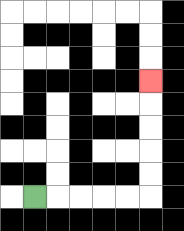{'start': '[1, 8]', 'end': '[6, 3]', 'path_directions': 'R,R,R,R,R,U,U,U,U,U', 'path_coordinates': '[[1, 8], [2, 8], [3, 8], [4, 8], [5, 8], [6, 8], [6, 7], [6, 6], [6, 5], [6, 4], [6, 3]]'}